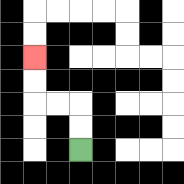{'start': '[3, 6]', 'end': '[1, 2]', 'path_directions': 'U,U,L,L,U,U', 'path_coordinates': '[[3, 6], [3, 5], [3, 4], [2, 4], [1, 4], [1, 3], [1, 2]]'}